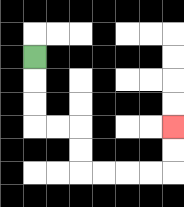{'start': '[1, 2]', 'end': '[7, 5]', 'path_directions': 'D,D,D,R,R,D,D,R,R,R,R,U,U', 'path_coordinates': '[[1, 2], [1, 3], [1, 4], [1, 5], [2, 5], [3, 5], [3, 6], [3, 7], [4, 7], [5, 7], [6, 7], [7, 7], [7, 6], [7, 5]]'}